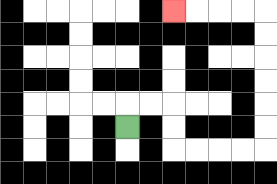{'start': '[5, 5]', 'end': '[7, 0]', 'path_directions': 'U,R,R,D,D,R,R,R,R,U,U,U,U,U,U,L,L,L,L', 'path_coordinates': '[[5, 5], [5, 4], [6, 4], [7, 4], [7, 5], [7, 6], [8, 6], [9, 6], [10, 6], [11, 6], [11, 5], [11, 4], [11, 3], [11, 2], [11, 1], [11, 0], [10, 0], [9, 0], [8, 0], [7, 0]]'}